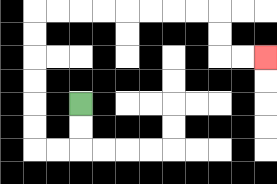{'start': '[3, 4]', 'end': '[11, 2]', 'path_directions': 'D,D,L,L,U,U,U,U,U,U,R,R,R,R,R,R,R,R,D,D,R,R', 'path_coordinates': '[[3, 4], [3, 5], [3, 6], [2, 6], [1, 6], [1, 5], [1, 4], [1, 3], [1, 2], [1, 1], [1, 0], [2, 0], [3, 0], [4, 0], [5, 0], [6, 0], [7, 0], [8, 0], [9, 0], [9, 1], [9, 2], [10, 2], [11, 2]]'}